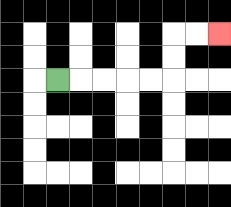{'start': '[2, 3]', 'end': '[9, 1]', 'path_directions': 'R,R,R,R,R,U,U,R,R', 'path_coordinates': '[[2, 3], [3, 3], [4, 3], [5, 3], [6, 3], [7, 3], [7, 2], [7, 1], [8, 1], [9, 1]]'}